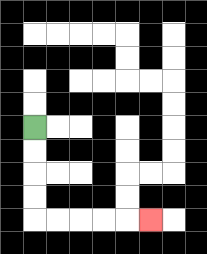{'start': '[1, 5]', 'end': '[6, 9]', 'path_directions': 'D,D,D,D,R,R,R,R,R', 'path_coordinates': '[[1, 5], [1, 6], [1, 7], [1, 8], [1, 9], [2, 9], [3, 9], [4, 9], [5, 9], [6, 9]]'}